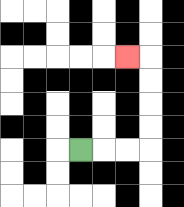{'start': '[3, 6]', 'end': '[5, 2]', 'path_directions': 'R,R,R,U,U,U,U,L', 'path_coordinates': '[[3, 6], [4, 6], [5, 6], [6, 6], [6, 5], [6, 4], [6, 3], [6, 2], [5, 2]]'}